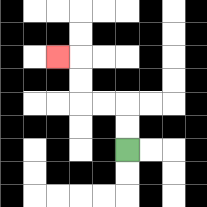{'start': '[5, 6]', 'end': '[2, 2]', 'path_directions': 'U,U,L,L,U,U,L', 'path_coordinates': '[[5, 6], [5, 5], [5, 4], [4, 4], [3, 4], [3, 3], [3, 2], [2, 2]]'}